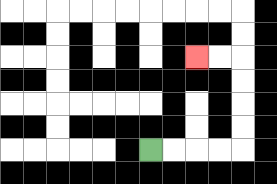{'start': '[6, 6]', 'end': '[8, 2]', 'path_directions': 'R,R,R,R,U,U,U,U,L,L', 'path_coordinates': '[[6, 6], [7, 6], [8, 6], [9, 6], [10, 6], [10, 5], [10, 4], [10, 3], [10, 2], [9, 2], [8, 2]]'}